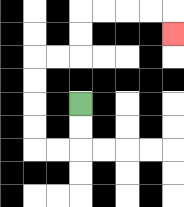{'start': '[3, 4]', 'end': '[7, 1]', 'path_directions': 'D,D,L,L,U,U,U,U,R,R,U,U,R,R,R,R,D', 'path_coordinates': '[[3, 4], [3, 5], [3, 6], [2, 6], [1, 6], [1, 5], [1, 4], [1, 3], [1, 2], [2, 2], [3, 2], [3, 1], [3, 0], [4, 0], [5, 0], [6, 0], [7, 0], [7, 1]]'}